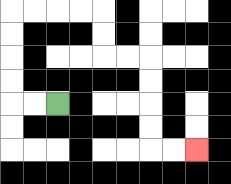{'start': '[2, 4]', 'end': '[8, 6]', 'path_directions': 'L,L,U,U,U,U,R,R,R,R,D,D,R,R,D,D,D,D,R,R', 'path_coordinates': '[[2, 4], [1, 4], [0, 4], [0, 3], [0, 2], [0, 1], [0, 0], [1, 0], [2, 0], [3, 0], [4, 0], [4, 1], [4, 2], [5, 2], [6, 2], [6, 3], [6, 4], [6, 5], [6, 6], [7, 6], [8, 6]]'}